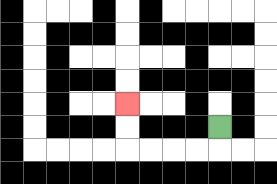{'start': '[9, 5]', 'end': '[5, 4]', 'path_directions': 'D,L,L,L,L,U,U', 'path_coordinates': '[[9, 5], [9, 6], [8, 6], [7, 6], [6, 6], [5, 6], [5, 5], [5, 4]]'}